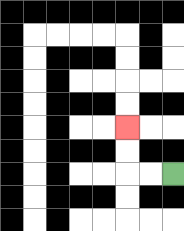{'start': '[7, 7]', 'end': '[5, 5]', 'path_directions': 'L,L,U,U', 'path_coordinates': '[[7, 7], [6, 7], [5, 7], [5, 6], [5, 5]]'}